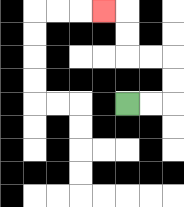{'start': '[5, 4]', 'end': '[4, 0]', 'path_directions': 'R,R,U,U,L,L,U,U,L', 'path_coordinates': '[[5, 4], [6, 4], [7, 4], [7, 3], [7, 2], [6, 2], [5, 2], [5, 1], [5, 0], [4, 0]]'}